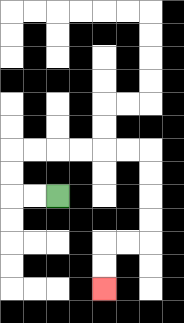{'start': '[2, 8]', 'end': '[4, 12]', 'path_directions': 'L,L,U,U,R,R,R,R,R,R,D,D,D,D,L,L,D,D', 'path_coordinates': '[[2, 8], [1, 8], [0, 8], [0, 7], [0, 6], [1, 6], [2, 6], [3, 6], [4, 6], [5, 6], [6, 6], [6, 7], [6, 8], [6, 9], [6, 10], [5, 10], [4, 10], [4, 11], [4, 12]]'}